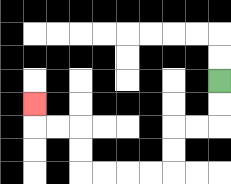{'start': '[9, 3]', 'end': '[1, 4]', 'path_directions': 'D,D,L,L,D,D,L,L,L,L,U,U,L,L,U', 'path_coordinates': '[[9, 3], [9, 4], [9, 5], [8, 5], [7, 5], [7, 6], [7, 7], [6, 7], [5, 7], [4, 7], [3, 7], [3, 6], [3, 5], [2, 5], [1, 5], [1, 4]]'}